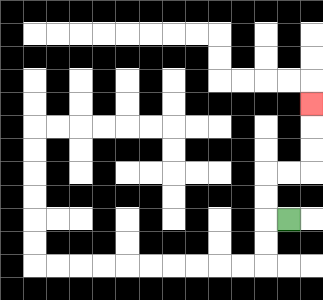{'start': '[12, 9]', 'end': '[13, 4]', 'path_directions': 'L,U,U,R,R,U,U,U', 'path_coordinates': '[[12, 9], [11, 9], [11, 8], [11, 7], [12, 7], [13, 7], [13, 6], [13, 5], [13, 4]]'}